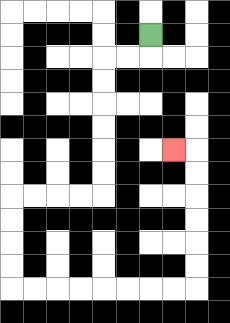{'start': '[6, 1]', 'end': '[7, 6]', 'path_directions': 'D,L,L,D,D,D,D,D,D,L,L,L,L,D,D,D,D,R,R,R,R,R,R,R,R,U,U,U,U,U,U,L', 'path_coordinates': '[[6, 1], [6, 2], [5, 2], [4, 2], [4, 3], [4, 4], [4, 5], [4, 6], [4, 7], [4, 8], [3, 8], [2, 8], [1, 8], [0, 8], [0, 9], [0, 10], [0, 11], [0, 12], [1, 12], [2, 12], [3, 12], [4, 12], [5, 12], [6, 12], [7, 12], [8, 12], [8, 11], [8, 10], [8, 9], [8, 8], [8, 7], [8, 6], [7, 6]]'}